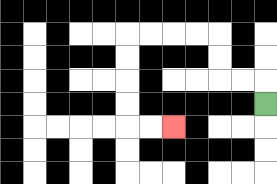{'start': '[11, 4]', 'end': '[7, 5]', 'path_directions': 'U,L,L,U,U,L,L,L,L,D,D,D,D,R,R', 'path_coordinates': '[[11, 4], [11, 3], [10, 3], [9, 3], [9, 2], [9, 1], [8, 1], [7, 1], [6, 1], [5, 1], [5, 2], [5, 3], [5, 4], [5, 5], [6, 5], [7, 5]]'}